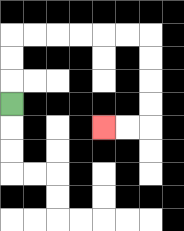{'start': '[0, 4]', 'end': '[4, 5]', 'path_directions': 'U,U,U,R,R,R,R,R,R,D,D,D,D,L,L', 'path_coordinates': '[[0, 4], [0, 3], [0, 2], [0, 1], [1, 1], [2, 1], [3, 1], [4, 1], [5, 1], [6, 1], [6, 2], [6, 3], [6, 4], [6, 5], [5, 5], [4, 5]]'}